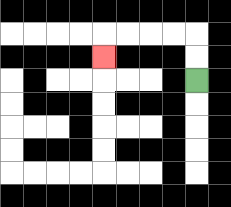{'start': '[8, 3]', 'end': '[4, 2]', 'path_directions': 'U,U,L,L,L,L,D', 'path_coordinates': '[[8, 3], [8, 2], [8, 1], [7, 1], [6, 1], [5, 1], [4, 1], [4, 2]]'}